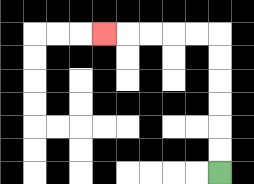{'start': '[9, 7]', 'end': '[4, 1]', 'path_directions': 'U,U,U,U,U,U,L,L,L,L,L', 'path_coordinates': '[[9, 7], [9, 6], [9, 5], [9, 4], [9, 3], [9, 2], [9, 1], [8, 1], [7, 1], [6, 1], [5, 1], [4, 1]]'}